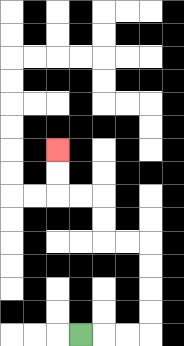{'start': '[3, 14]', 'end': '[2, 6]', 'path_directions': 'R,R,R,U,U,U,U,L,L,U,U,L,L,U,U', 'path_coordinates': '[[3, 14], [4, 14], [5, 14], [6, 14], [6, 13], [6, 12], [6, 11], [6, 10], [5, 10], [4, 10], [4, 9], [4, 8], [3, 8], [2, 8], [2, 7], [2, 6]]'}